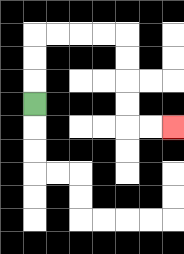{'start': '[1, 4]', 'end': '[7, 5]', 'path_directions': 'U,U,U,R,R,R,R,D,D,D,D,R,R', 'path_coordinates': '[[1, 4], [1, 3], [1, 2], [1, 1], [2, 1], [3, 1], [4, 1], [5, 1], [5, 2], [5, 3], [5, 4], [5, 5], [6, 5], [7, 5]]'}